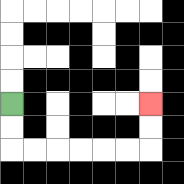{'start': '[0, 4]', 'end': '[6, 4]', 'path_directions': 'D,D,R,R,R,R,R,R,U,U', 'path_coordinates': '[[0, 4], [0, 5], [0, 6], [1, 6], [2, 6], [3, 6], [4, 6], [5, 6], [6, 6], [6, 5], [6, 4]]'}